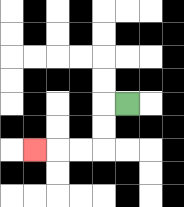{'start': '[5, 4]', 'end': '[1, 6]', 'path_directions': 'L,D,D,L,L,L', 'path_coordinates': '[[5, 4], [4, 4], [4, 5], [4, 6], [3, 6], [2, 6], [1, 6]]'}